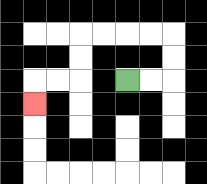{'start': '[5, 3]', 'end': '[1, 4]', 'path_directions': 'R,R,U,U,L,L,L,L,D,D,L,L,D', 'path_coordinates': '[[5, 3], [6, 3], [7, 3], [7, 2], [7, 1], [6, 1], [5, 1], [4, 1], [3, 1], [3, 2], [3, 3], [2, 3], [1, 3], [1, 4]]'}